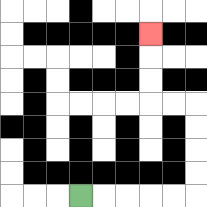{'start': '[3, 8]', 'end': '[6, 1]', 'path_directions': 'R,R,R,R,R,U,U,U,U,L,L,U,U,U', 'path_coordinates': '[[3, 8], [4, 8], [5, 8], [6, 8], [7, 8], [8, 8], [8, 7], [8, 6], [8, 5], [8, 4], [7, 4], [6, 4], [6, 3], [6, 2], [6, 1]]'}